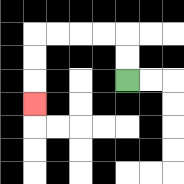{'start': '[5, 3]', 'end': '[1, 4]', 'path_directions': 'U,U,L,L,L,L,D,D,D', 'path_coordinates': '[[5, 3], [5, 2], [5, 1], [4, 1], [3, 1], [2, 1], [1, 1], [1, 2], [1, 3], [1, 4]]'}